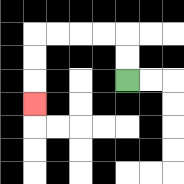{'start': '[5, 3]', 'end': '[1, 4]', 'path_directions': 'U,U,L,L,L,L,D,D,D', 'path_coordinates': '[[5, 3], [5, 2], [5, 1], [4, 1], [3, 1], [2, 1], [1, 1], [1, 2], [1, 3], [1, 4]]'}